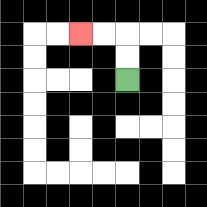{'start': '[5, 3]', 'end': '[3, 1]', 'path_directions': 'U,U,L,L', 'path_coordinates': '[[5, 3], [5, 2], [5, 1], [4, 1], [3, 1]]'}